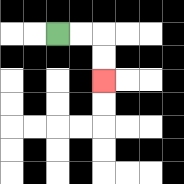{'start': '[2, 1]', 'end': '[4, 3]', 'path_directions': 'R,R,D,D', 'path_coordinates': '[[2, 1], [3, 1], [4, 1], [4, 2], [4, 3]]'}